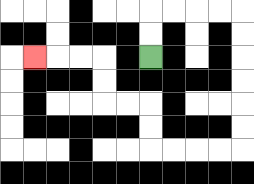{'start': '[6, 2]', 'end': '[1, 2]', 'path_directions': 'U,U,R,R,R,R,D,D,D,D,D,D,L,L,L,L,U,U,L,L,U,U,L,L,L', 'path_coordinates': '[[6, 2], [6, 1], [6, 0], [7, 0], [8, 0], [9, 0], [10, 0], [10, 1], [10, 2], [10, 3], [10, 4], [10, 5], [10, 6], [9, 6], [8, 6], [7, 6], [6, 6], [6, 5], [6, 4], [5, 4], [4, 4], [4, 3], [4, 2], [3, 2], [2, 2], [1, 2]]'}